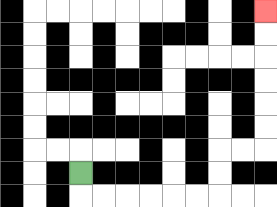{'start': '[3, 7]', 'end': '[11, 0]', 'path_directions': 'D,R,R,R,R,R,R,U,U,R,R,U,U,U,U,U,U', 'path_coordinates': '[[3, 7], [3, 8], [4, 8], [5, 8], [6, 8], [7, 8], [8, 8], [9, 8], [9, 7], [9, 6], [10, 6], [11, 6], [11, 5], [11, 4], [11, 3], [11, 2], [11, 1], [11, 0]]'}